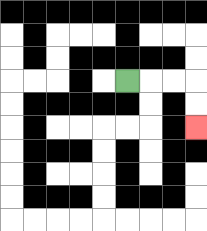{'start': '[5, 3]', 'end': '[8, 5]', 'path_directions': 'R,R,R,D,D', 'path_coordinates': '[[5, 3], [6, 3], [7, 3], [8, 3], [8, 4], [8, 5]]'}